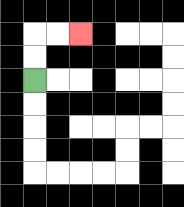{'start': '[1, 3]', 'end': '[3, 1]', 'path_directions': 'U,U,R,R', 'path_coordinates': '[[1, 3], [1, 2], [1, 1], [2, 1], [3, 1]]'}